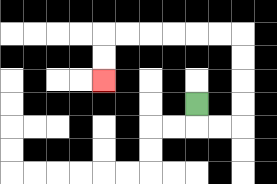{'start': '[8, 4]', 'end': '[4, 3]', 'path_directions': 'D,R,R,U,U,U,U,L,L,L,L,L,L,D,D', 'path_coordinates': '[[8, 4], [8, 5], [9, 5], [10, 5], [10, 4], [10, 3], [10, 2], [10, 1], [9, 1], [8, 1], [7, 1], [6, 1], [5, 1], [4, 1], [4, 2], [4, 3]]'}